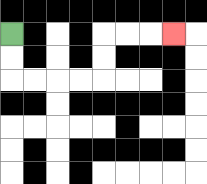{'start': '[0, 1]', 'end': '[7, 1]', 'path_directions': 'D,D,R,R,R,R,U,U,R,R,R', 'path_coordinates': '[[0, 1], [0, 2], [0, 3], [1, 3], [2, 3], [3, 3], [4, 3], [4, 2], [4, 1], [5, 1], [6, 1], [7, 1]]'}